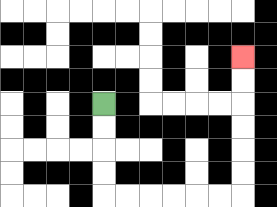{'start': '[4, 4]', 'end': '[10, 2]', 'path_directions': 'D,D,D,D,R,R,R,R,R,R,U,U,U,U,U,U', 'path_coordinates': '[[4, 4], [4, 5], [4, 6], [4, 7], [4, 8], [5, 8], [6, 8], [7, 8], [8, 8], [9, 8], [10, 8], [10, 7], [10, 6], [10, 5], [10, 4], [10, 3], [10, 2]]'}